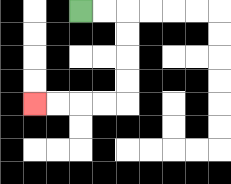{'start': '[3, 0]', 'end': '[1, 4]', 'path_directions': 'R,R,D,D,D,D,L,L,L,L', 'path_coordinates': '[[3, 0], [4, 0], [5, 0], [5, 1], [5, 2], [5, 3], [5, 4], [4, 4], [3, 4], [2, 4], [1, 4]]'}